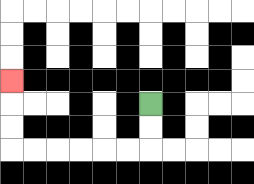{'start': '[6, 4]', 'end': '[0, 3]', 'path_directions': 'D,D,L,L,L,L,L,L,U,U,U', 'path_coordinates': '[[6, 4], [6, 5], [6, 6], [5, 6], [4, 6], [3, 6], [2, 6], [1, 6], [0, 6], [0, 5], [0, 4], [0, 3]]'}